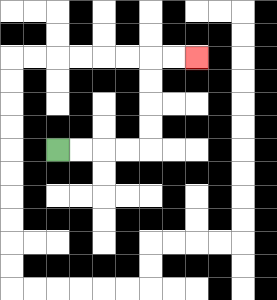{'start': '[2, 6]', 'end': '[8, 2]', 'path_directions': 'R,R,R,R,U,U,U,U,R,R', 'path_coordinates': '[[2, 6], [3, 6], [4, 6], [5, 6], [6, 6], [6, 5], [6, 4], [6, 3], [6, 2], [7, 2], [8, 2]]'}